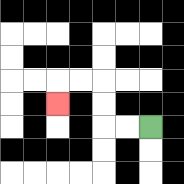{'start': '[6, 5]', 'end': '[2, 4]', 'path_directions': 'L,L,U,U,L,L,D', 'path_coordinates': '[[6, 5], [5, 5], [4, 5], [4, 4], [4, 3], [3, 3], [2, 3], [2, 4]]'}